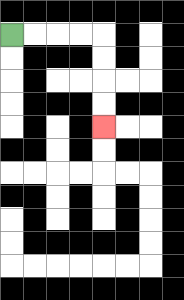{'start': '[0, 1]', 'end': '[4, 5]', 'path_directions': 'R,R,R,R,D,D,D,D', 'path_coordinates': '[[0, 1], [1, 1], [2, 1], [3, 1], [4, 1], [4, 2], [4, 3], [4, 4], [4, 5]]'}